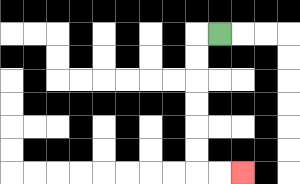{'start': '[9, 1]', 'end': '[10, 7]', 'path_directions': 'L,D,D,D,D,D,D,R,R', 'path_coordinates': '[[9, 1], [8, 1], [8, 2], [8, 3], [8, 4], [8, 5], [8, 6], [8, 7], [9, 7], [10, 7]]'}